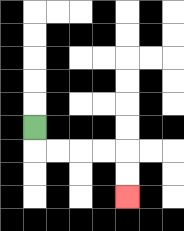{'start': '[1, 5]', 'end': '[5, 8]', 'path_directions': 'D,R,R,R,R,D,D', 'path_coordinates': '[[1, 5], [1, 6], [2, 6], [3, 6], [4, 6], [5, 6], [5, 7], [5, 8]]'}